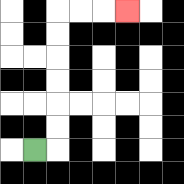{'start': '[1, 6]', 'end': '[5, 0]', 'path_directions': 'R,U,U,U,U,U,U,R,R,R', 'path_coordinates': '[[1, 6], [2, 6], [2, 5], [2, 4], [2, 3], [2, 2], [2, 1], [2, 0], [3, 0], [4, 0], [5, 0]]'}